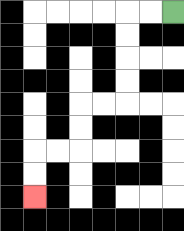{'start': '[7, 0]', 'end': '[1, 8]', 'path_directions': 'L,L,D,D,D,D,L,L,D,D,L,L,D,D', 'path_coordinates': '[[7, 0], [6, 0], [5, 0], [5, 1], [5, 2], [5, 3], [5, 4], [4, 4], [3, 4], [3, 5], [3, 6], [2, 6], [1, 6], [1, 7], [1, 8]]'}